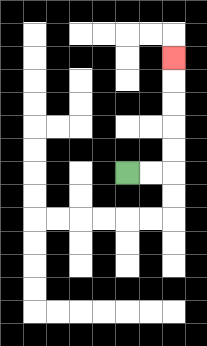{'start': '[5, 7]', 'end': '[7, 2]', 'path_directions': 'R,R,U,U,U,U,U', 'path_coordinates': '[[5, 7], [6, 7], [7, 7], [7, 6], [7, 5], [7, 4], [7, 3], [7, 2]]'}